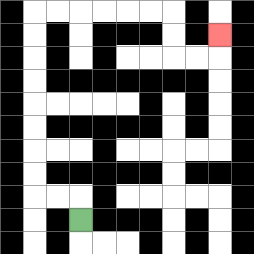{'start': '[3, 9]', 'end': '[9, 1]', 'path_directions': 'U,L,L,U,U,U,U,U,U,U,U,R,R,R,R,R,R,D,D,R,R,U', 'path_coordinates': '[[3, 9], [3, 8], [2, 8], [1, 8], [1, 7], [1, 6], [1, 5], [1, 4], [1, 3], [1, 2], [1, 1], [1, 0], [2, 0], [3, 0], [4, 0], [5, 0], [6, 0], [7, 0], [7, 1], [7, 2], [8, 2], [9, 2], [9, 1]]'}